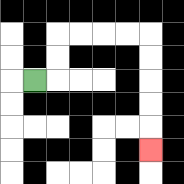{'start': '[1, 3]', 'end': '[6, 6]', 'path_directions': 'R,U,U,R,R,R,R,D,D,D,D,D', 'path_coordinates': '[[1, 3], [2, 3], [2, 2], [2, 1], [3, 1], [4, 1], [5, 1], [6, 1], [6, 2], [6, 3], [6, 4], [6, 5], [6, 6]]'}